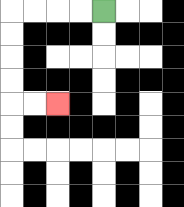{'start': '[4, 0]', 'end': '[2, 4]', 'path_directions': 'L,L,L,L,D,D,D,D,R,R', 'path_coordinates': '[[4, 0], [3, 0], [2, 0], [1, 0], [0, 0], [0, 1], [0, 2], [0, 3], [0, 4], [1, 4], [2, 4]]'}